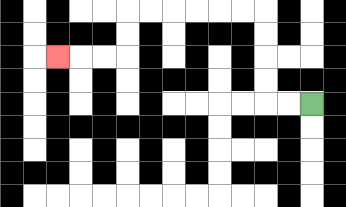{'start': '[13, 4]', 'end': '[2, 2]', 'path_directions': 'L,L,U,U,U,U,L,L,L,L,L,L,D,D,L,L,L', 'path_coordinates': '[[13, 4], [12, 4], [11, 4], [11, 3], [11, 2], [11, 1], [11, 0], [10, 0], [9, 0], [8, 0], [7, 0], [6, 0], [5, 0], [5, 1], [5, 2], [4, 2], [3, 2], [2, 2]]'}